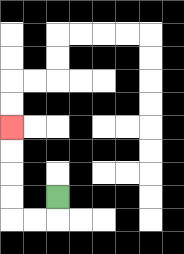{'start': '[2, 8]', 'end': '[0, 5]', 'path_directions': 'D,L,L,U,U,U,U', 'path_coordinates': '[[2, 8], [2, 9], [1, 9], [0, 9], [0, 8], [0, 7], [0, 6], [0, 5]]'}